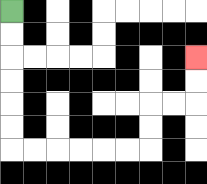{'start': '[0, 0]', 'end': '[8, 2]', 'path_directions': 'D,D,D,D,D,D,R,R,R,R,R,R,U,U,R,R,U,U', 'path_coordinates': '[[0, 0], [0, 1], [0, 2], [0, 3], [0, 4], [0, 5], [0, 6], [1, 6], [2, 6], [3, 6], [4, 6], [5, 6], [6, 6], [6, 5], [6, 4], [7, 4], [8, 4], [8, 3], [8, 2]]'}